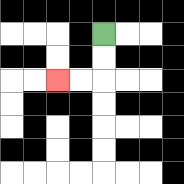{'start': '[4, 1]', 'end': '[2, 3]', 'path_directions': 'D,D,L,L', 'path_coordinates': '[[4, 1], [4, 2], [4, 3], [3, 3], [2, 3]]'}